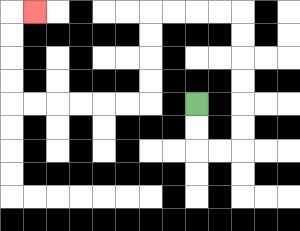{'start': '[8, 4]', 'end': '[1, 0]', 'path_directions': 'D,D,R,R,U,U,U,U,U,U,L,L,L,L,D,D,D,D,L,L,L,L,L,L,U,U,U,U,R', 'path_coordinates': '[[8, 4], [8, 5], [8, 6], [9, 6], [10, 6], [10, 5], [10, 4], [10, 3], [10, 2], [10, 1], [10, 0], [9, 0], [8, 0], [7, 0], [6, 0], [6, 1], [6, 2], [6, 3], [6, 4], [5, 4], [4, 4], [3, 4], [2, 4], [1, 4], [0, 4], [0, 3], [0, 2], [0, 1], [0, 0], [1, 0]]'}